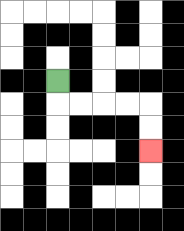{'start': '[2, 3]', 'end': '[6, 6]', 'path_directions': 'D,R,R,R,R,D,D', 'path_coordinates': '[[2, 3], [2, 4], [3, 4], [4, 4], [5, 4], [6, 4], [6, 5], [6, 6]]'}